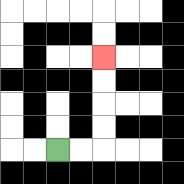{'start': '[2, 6]', 'end': '[4, 2]', 'path_directions': 'R,R,U,U,U,U', 'path_coordinates': '[[2, 6], [3, 6], [4, 6], [4, 5], [4, 4], [4, 3], [4, 2]]'}